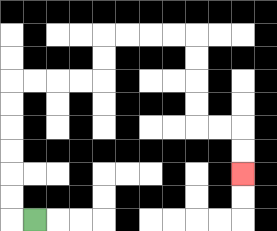{'start': '[1, 9]', 'end': '[10, 7]', 'path_directions': 'L,U,U,U,U,U,U,R,R,R,R,U,U,R,R,R,R,D,D,D,D,R,R,D,D', 'path_coordinates': '[[1, 9], [0, 9], [0, 8], [0, 7], [0, 6], [0, 5], [0, 4], [0, 3], [1, 3], [2, 3], [3, 3], [4, 3], [4, 2], [4, 1], [5, 1], [6, 1], [7, 1], [8, 1], [8, 2], [8, 3], [8, 4], [8, 5], [9, 5], [10, 5], [10, 6], [10, 7]]'}